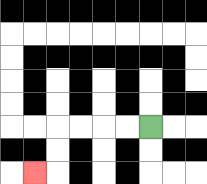{'start': '[6, 5]', 'end': '[1, 7]', 'path_directions': 'L,L,L,L,D,D,L', 'path_coordinates': '[[6, 5], [5, 5], [4, 5], [3, 5], [2, 5], [2, 6], [2, 7], [1, 7]]'}